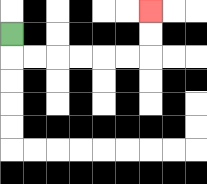{'start': '[0, 1]', 'end': '[6, 0]', 'path_directions': 'D,R,R,R,R,R,R,U,U', 'path_coordinates': '[[0, 1], [0, 2], [1, 2], [2, 2], [3, 2], [4, 2], [5, 2], [6, 2], [6, 1], [6, 0]]'}